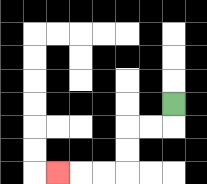{'start': '[7, 4]', 'end': '[2, 7]', 'path_directions': 'D,L,L,D,D,L,L,L', 'path_coordinates': '[[7, 4], [7, 5], [6, 5], [5, 5], [5, 6], [5, 7], [4, 7], [3, 7], [2, 7]]'}